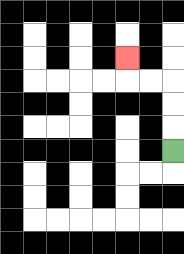{'start': '[7, 6]', 'end': '[5, 2]', 'path_directions': 'U,U,U,L,L,U', 'path_coordinates': '[[7, 6], [7, 5], [7, 4], [7, 3], [6, 3], [5, 3], [5, 2]]'}